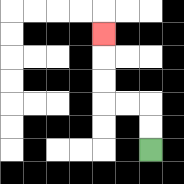{'start': '[6, 6]', 'end': '[4, 1]', 'path_directions': 'U,U,L,L,U,U,U', 'path_coordinates': '[[6, 6], [6, 5], [6, 4], [5, 4], [4, 4], [4, 3], [4, 2], [4, 1]]'}